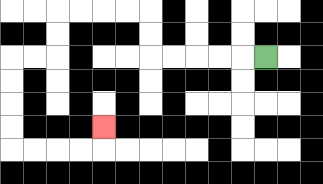{'start': '[11, 2]', 'end': '[4, 5]', 'path_directions': 'L,L,L,L,L,U,U,L,L,L,L,D,D,L,L,D,D,D,D,R,R,R,R,U', 'path_coordinates': '[[11, 2], [10, 2], [9, 2], [8, 2], [7, 2], [6, 2], [6, 1], [6, 0], [5, 0], [4, 0], [3, 0], [2, 0], [2, 1], [2, 2], [1, 2], [0, 2], [0, 3], [0, 4], [0, 5], [0, 6], [1, 6], [2, 6], [3, 6], [4, 6], [4, 5]]'}